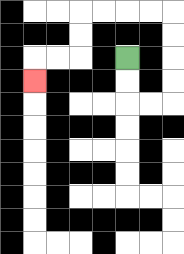{'start': '[5, 2]', 'end': '[1, 3]', 'path_directions': 'D,D,R,R,U,U,U,U,L,L,L,L,D,D,L,L,D', 'path_coordinates': '[[5, 2], [5, 3], [5, 4], [6, 4], [7, 4], [7, 3], [7, 2], [7, 1], [7, 0], [6, 0], [5, 0], [4, 0], [3, 0], [3, 1], [3, 2], [2, 2], [1, 2], [1, 3]]'}